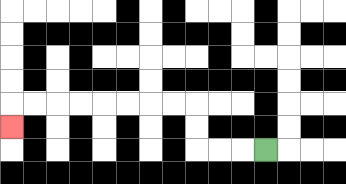{'start': '[11, 6]', 'end': '[0, 5]', 'path_directions': 'L,L,L,U,U,L,L,L,L,L,L,L,L,D', 'path_coordinates': '[[11, 6], [10, 6], [9, 6], [8, 6], [8, 5], [8, 4], [7, 4], [6, 4], [5, 4], [4, 4], [3, 4], [2, 4], [1, 4], [0, 4], [0, 5]]'}